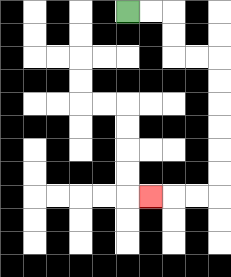{'start': '[5, 0]', 'end': '[6, 8]', 'path_directions': 'R,R,D,D,R,R,D,D,D,D,D,D,L,L,L', 'path_coordinates': '[[5, 0], [6, 0], [7, 0], [7, 1], [7, 2], [8, 2], [9, 2], [9, 3], [9, 4], [9, 5], [9, 6], [9, 7], [9, 8], [8, 8], [7, 8], [6, 8]]'}